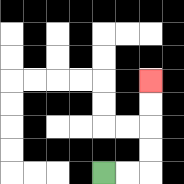{'start': '[4, 7]', 'end': '[6, 3]', 'path_directions': 'R,R,U,U,U,U', 'path_coordinates': '[[4, 7], [5, 7], [6, 7], [6, 6], [6, 5], [6, 4], [6, 3]]'}